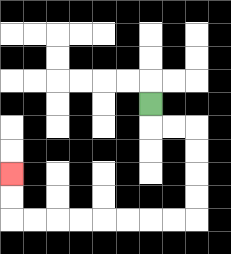{'start': '[6, 4]', 'end': '[0, 7]', 'path_directions': 'D,R,R,D,D,D,D,L,L,L,L,L,L,L,L,U,U', 'path_coordinates': '[[6, 4], [6, 5], [7, 5], [8, 5], [8, 6], [8, 7], [8, 8], [8, 9], [7, 9], [6, 9], [5, 9], [4, 9], [3, 9], [2, 9], [1, 9], [0, 9], [0, 8], [0, 7]]'}